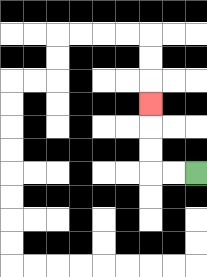{'start': '[8, 7]', 'end': '[6, 4]', 'path_directions': 'L,L,U,U,U', 'path_coordinates': '[[8, 7], [7, 7], [6, 7], [6, 6], [6, 5], [6, 4]]'}